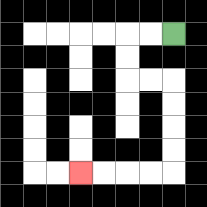{'start': '[7, 1]', 'end': '[3, 7]', 'path_directions': 'L,L,D,D,R,R,D,D,D,D,L,L,L,L', 'path_coordinates': '[[7, 1], [6, 1], [5, 1], [5, 2], [5, 3], [6, 3], [7, 3], [7, 4], [7, 5], [7, 6], [7, 7], [6, 7], [5, 7], [4, 7], [3, 7]]'}